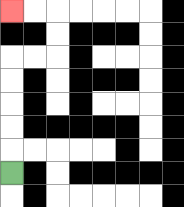{'start': '[0, 7]', 'end': '[0, 0]', 'path_directions': 'U,U,U,U,U,R,R,U,U,L,L', 'path_coordinates': '[[0, 7], [0, 6], [0, 5], [0, 4], [0, 3], [0, 2], [1, 2], [2, 2], [2, 1], [2, 0], [1, 0], [0, 0]]'}